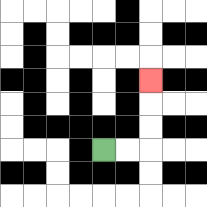{'start': '[4, 6]', 'end': '[6, 3]', 'path_directions': 'R,R,U,U,U', 'path_coordinates': '[[4, 6], [5, 6], [6, 6], [6, 5], [6, 4], [6, 3]]'}